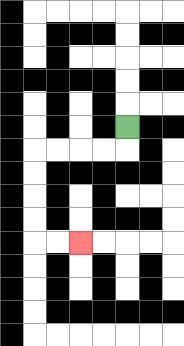{'start': '[5, 5]', 'end': '[3, 10]', 'path_directions': 'D,L,L,L,L,D,D,D,D,R,R', 'path_coordinates': '[[5, 5], [5, 6], [4, 6], [3, 6], [2, 6], [1, 6], [1, 7], [1, 8], [1, 9], [1, 10], [2, 10], [3, 10]]'}